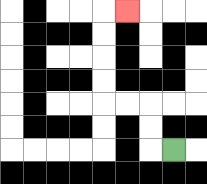{'start': '[7, 6]', 'end': '[5, 0]', 'path_directions': 'L,U,U,L,L,U,U,U,U,R', 'path_coordinates': '[[7, 6], [6, 6], [6, 5], [6, 4], [5, 4], [4, 4], [4, 3], [4, 2], [4, 1], [4, 0], [5, 0]]'}